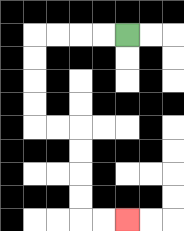{'start': '[5, 1]', 'end': '[5, 9]', 'path_directions': 'L,L,L,L,D,D,D,D,R,R,D,D,D,D,R,R', 'path_coordinates': '[[5, 1], [4, 1], [3, 1], [2, 1], [1, 1], [1, 2], [1, 3], [1, 4], [1, 5], [2, 5], [3, 5], [3, 6], [3, 7], [3, 8], [3, 9], [4, 9], [5, 9]]'}